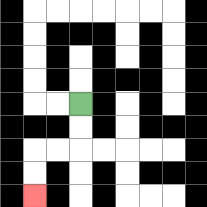{'start': '[3, 4]', 'end': '[1, 8]', 'path_directions': 'D,D,L,L,D,D', 'path_coordinates': '[[3, 4], [3, 5], [3, 6], [2, 6], [1, 6], [1, 7], [1, 8]]'}